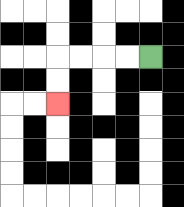{'start': '[6, 2]', 'end': '[2, 4]', 'path_directions': 'L,L,L,L,D,D', 'path_coordinates': '[[6, 2], [5, 2], [4, 2], [3, 2], [2, 2], [2, 3], [2, 4]]'}